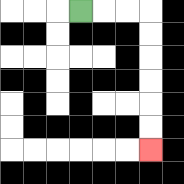{'start': '[3, 0]', 'end': '[6, 6]', 'path_directions': 'R,R,R,D,D,D,D,D,D', 'path_coordinates': '[[3, 0], [4, 0], [5, 0], [6, 0], [6, 1], [6, 2], [6, 3], [6, 4], [6, 5], [6, 6]]'}